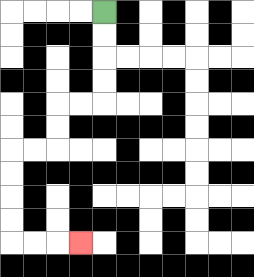{'start': '[4, 0]', 'end': '[3, 10]', 'path_directions': 'D,D,D,D,L,L,D,D,L,L,D,D,D,D,R,R,R', 'path_coordinates': '[[4, 0], [4, 1], [4, 2], [4, 3], [4, 4], [3, 4], [2, 4], [2, 5], [2, 6], [1, 6], [0, 6], [0, 7], [0, 8], [0, 9], [0, 10], [1, 10], [2, 10], [3, 10]]'}